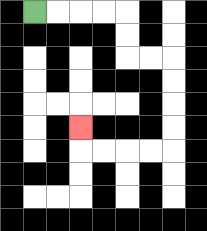{'start': '[1, 0]', 'end': '[3, 5]', 'path_directions': 'R,R,R,R,D,D,R,R,D,D,D,D,L,L,L,L,U', 'path_coordinates': '[[1, 0], [2, 0], [3, 0], [4, 0], [5, 0], [5, 1], [5, 2], [6, 2], [7, 2], [7, 3], [7, 4], [7, 5], [7, 6], [6, 6], [5, 6], [4, 6], [3, 6], [3, 5]]'}